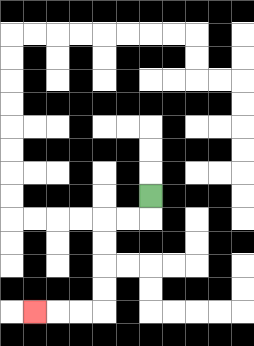{'start': '[6, 8]', 'end': '[1, 13]', 'path_directions': 'D,L,L,D,D,D,D,L,L,L', 'path_coordinates': '[[6, 8], [6, 9], [5, 9], [4, 9], [4, 10], [4, 11], [4, 12], [4, 13], [3, 13], [2, 13], [1, 13]]'}